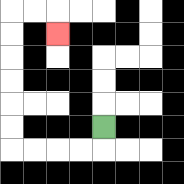{'start': '[4, 5]', 'end': '[2, 1]', 'path_directions': 'D,L,L,L,L,U,U,U,U,U,U,R,R,D', 'path_coordinates': '[[4, 5], [4, 6], [3, 6], [2, 6], [1, 6], [0, 6], [0, 5], [0, 4], [0, 3], [0, 2], [0, 1], [0, 0], [1, 0], [2, 0], [2, 1]]'}